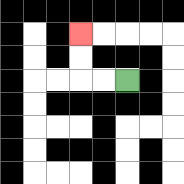{'start': '[5, 3]', 'end': '[3, 1]', 'path_directions': 'L,L,U,U', 'path_coordinates': '[[5, 3], [4, 3], [3, 3], [3, 2], [3, 1]]'}